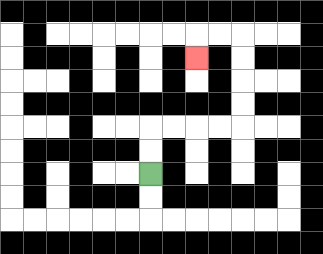{'start': '[6, 7]', 'end': '[8, 2]', 'path_directions': 'U,U,R,R,R,R,U,U,U,U,L,L,D', 'path_coordinates': '[[6, 7], [6, 6], [6, 5], [7, 5], [8, 5], [9, 5], [10, 5], [10, 4], [10, 3], [10, 2], [10, 1], [9, 1], [8, 1], [8, 2]]'}